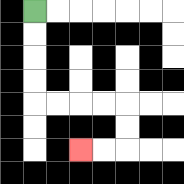{'start': '[1, 0]', 'end': '[3, 6]', 'path_directions': 'D,D,D,D,R,R,R,R,D,D,L,L', 'path_coordinates': '[[1, 0], [1, 1], [1, 2], [1, 3], [1, 4], [2, 4], [3, 4], [4, 4], [5, 4], [5, 5], [5, 6], [4, 6], [3, 6]]'}